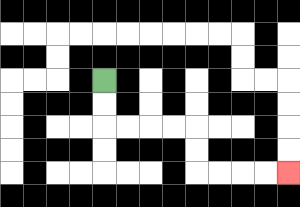{'start': '[4, 3]', 'end': '[12, 7]', 'path_directions': 'D,D,R,R,R,R,D,D,R,R,R,R', 'path_coordinates': '[[4, 3], [4, 4], [4, 5], [5, 5], [6, 5], [7, 5], [8, 5], [8, 6], [8, 7], [9, 7], [10, 7], [11, 7], [12, 7]]'}